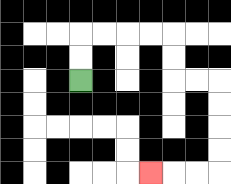{'start': '[3, 3]', 'end': '[6, 7]', 'path_directions': 'U,U,R,R,R,R,D,D,R,R,D,D,D,D,L,L,L', 'path_coordinates': '[[3, 3], [3, 2], [3, 1], [4, 1], [5, 1], [6, 1], [7, 1], [7, 2], [7, 3], [8, 3], [9, 3], [9, 4], [9, 5], [9, 6], [9, 7], [8, 7], [7, 7], [6, 7]]'}